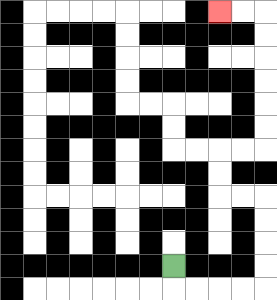{'start': '[7, 11]', 'end': '[9, 0]', 'path_directions': 'D,R,R,R,R,U,U,U,U,L,L,U,U,R,R,U,U,U,U,U,U,L,L', 'path_coordinates': '[[7, 11], [7, 12], [8, 12], [9, 12], [10, 12], [11, 12], [11, 11], [11, 10], [11, 9], [11, 8], [10, 8], [9, 8], [9, 7], [9, 6], [10, 6], [11, 6], [11, 5], [11, 4], [11, 3], [11, 2], [11, 1], [11, 0], [10, 0], [9, 0]]'}